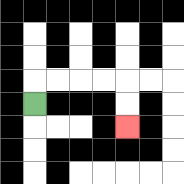{'start': '[1, 4]', 'end': '[5, 5]', 'path_directions': 'U,R,R,R,R,D,D', 'path_coordinates': '[[1, 4], [1, 3], [2, 3], [3, 3], [4, 3], [5, 3], [5, 4], [5, 5]]'}